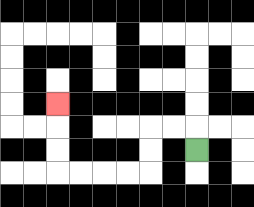{'start': '[8, 6]', 'end': '[2, 4]', 'path_directions': 'U,L,L,D,D,L,L,L,L,U,U,U', 'path_coordinates': '[[8, 6], [8, 5], [7, 5], [6, 5], [6, 6], [6, 7], [5, 7], [4, 7], [3, 7], [2, 7], [2, 6], [2, 5], [2, 4]]'}